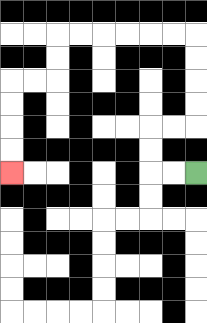{'start': '[8, 7]', 'end': '[0, 7]', 'path_directions': 'L,L,U,U,R,R,U,U,U,U,L,L,L,L,L,L,D,D,L,L,D,D,D,D', 'path_coordinates': '[[8, 7], [7, 7], [6, 7], [6, 6], [6, 5], [7, 5], [8, 5], [8, 4], [8, 3], [8, 2], [8, 1], [7, 1], [6, 1], [5, 1], [4, 1], [3, 1], [2, 1], [2, 2], [2, 3], [1, 3], [0, 3], [0, 4], [0, 5], [0, 6], [0, 7]]'}